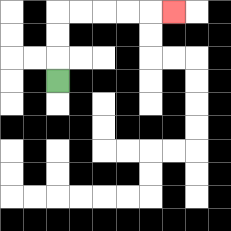{'start': '[2, 3]', 'end': '[7, 0]', 'path_directions': 'U,U,U,R,R,R,R,R', 'path_coordinates': '[[2, 3], [2, 2], [2, 1], [2, 0], [3, 0], [4, 0], [5, 0], [6, 0], [7, 0]]'}